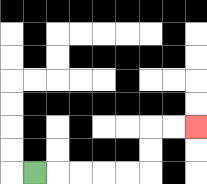{'start': '[1, 7]', 'end': '[8, 5]', 'path_directions': 'R,R,R,R,R,U,U,R,R', 'path_coordinates': '[[1, 7], [2, 7], [3, 7], [4, 7], [5, 7], [6, 7], [6, 6], [6, 5], [7, 5], [8, 5]]'}